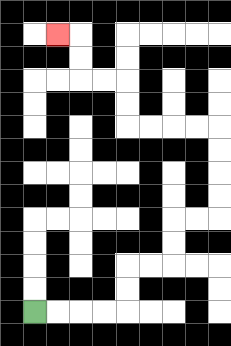{'start': '[1, 13]', 'end': '[2, 1]', 'path_directions': 'R,R,R,R,U,U,R,R,U,U,R,R,U,U,U,U,L,L,L,L,U,U,L,L,U,U,L', 'path_coordinates': '[[1, 13], [2, 13], [3, 13], [4, 13], [5, 13], [5, 12], [5, 11], [6, 11], [7, 11], [7, 10], [7, 9], [8, 9], [9, 9], [9, 8], [9, 7], [9, 6], [9, 5], [8, 5], [7, 5], [6, 5], [5, 5], [5, 4], [5, 3], [4, 3], [3, 3], [3, 2], [3, 1], [2, 1]]'}